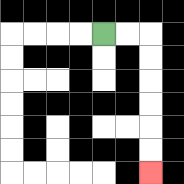{'start': '[4, 1]', 'end': '[6, 7]', 'path_directions': 'R,R,D,D,D,D,D,D', 'path_coordinates': '[[4, 1], [5, 1], [6, 1], [6, 2], [6, 3], [6, 4], [6, 5], [6, 6], [6, 7]]'}